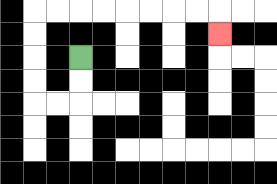{'start': '[3, 2]', 'end': '[9, 1]', 'path_directions': 'D,D,L,L,U,U,U,U,R,R,R,R,R,R,R,R,D', 'path_coordinates': '[[3, 2], [3, 3], [3, 4], [2, 4], [1, 4], [1, 3], [1, 2], [1, 1], [1, 0], [2, 0], [3, 0], [4, 0], [5, 0], [6, 0], [7, 0], [8, 0], [9, 0], [9, 1]]'}